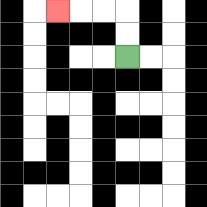{'start': '[5, 2]', 'end': '[2, 0]', 'path_directions': 'U,U,L,L,L', 'path_coordinates': '[[5, 2], [5, 1], [5, 0], [4, 0], [3, 0], [2, 0]]'}